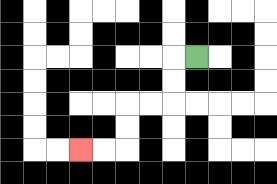{'start': '[8, 2]', 'end': '[3, 6]', 'path_directions': 'L,D,D,L,L,D,D,L,L', 'path_coordinates': '[[8, 2], [7, 2], [7, 3], [7, 4], [6, 4], [5, 4], [5, 5], [5, 6], [4, 6], [3, 6]]'}